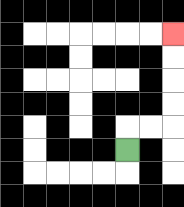{'start': '[5, 6]', 'end': '[7, 1]', 'path_directions': 'U,R,R,U,U,U,U', 'path_coordinates': '[[5, 6], [5, 5], [6, 5], [7, 5], [7, 4], [7, 3], [7, 2], [7, 1]]'}